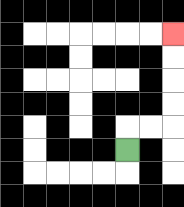{'start': '[5, 6]', 'end': '[7, 1]', 'path_directions': 'U,R,R,U,U,U,U', 'path_coordinates': '[[5, 6], [5, 5], [6, 5], [7, 5], [7, 4], [7, 3], [7, 2], [7, 1]]'}